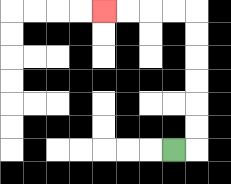{'start': '[7, 6]', 'end': '[4, 0]', 'path_directions': 'R,U,U,U,U,U,U,L,L,L,L', 'path_coordinates': '[[7, 6], [8, 6], [8, 5], [8, 4], [8, 3], [8, 2], [8, 1], [8, 0], [7, 0], [6, 0], [5, 0], [4, 0]]'}